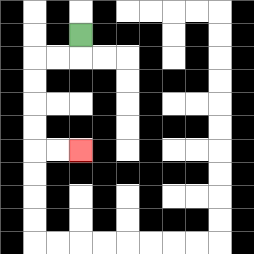{'start': '[3, 1]', 'end': '[3, 6]', 'path_directions': 'D,L,L,D,D,D,D,R,R', 'path_coordinates': '[[3, 1], [3, 2], [2, 2], [1, 2], [1, 3], [1, 4], [1, 5], [1, 6], [2, 6], [3, 6]]'}